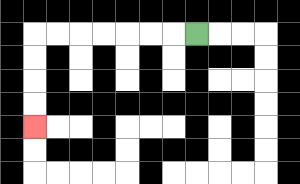{'start': '[8, 1]', 'end': '[1, 5]', 'path_directions': 'L,L,L,L,L,L,L,D,D,D,D', 'path_coordinates': '[[8, 1], [7, 1], [6, 1], [5, 1], [4, 1], [3, 1], [2, 1], [1, 1], [1, 2], [1, 3], [1, 4], [1, 5]]'}